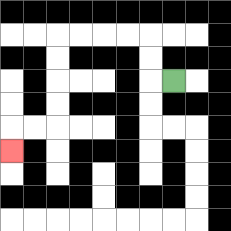{'start': '[7, 3]', 'end': '[0, 6]', 'path_directions': 'L,U,U,L,L,L,L,D,D,D,D,L,L,D', 'path_coordinates': '[[7, 3], [6, 3], [6, 2], [6, 1], [5, 1], [4, 1], [3, 1], [2, 1], [2, 2], [2, 3], [2, 4], [2, 5], [1, 5], [0, 5], [0, 6]]'}